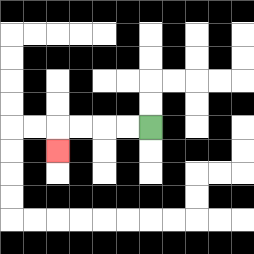{'start': '[6, 5]', 'end': '[2, 6]', 'path_directions': 'L,L,L,L,D', 'path_coordinates': '[[6, 5], [5, 5], [4, 5], [3, 5], [2, 5], [2, 6]]'}